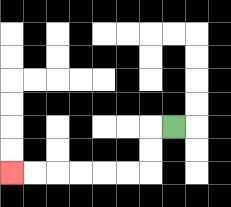{'start': '[7, 5]', 'end': '[0, 7]', 'path_directions': 'L,D,D,L,L,L,L,L,L', 'path_coordinates': '[[7, 5], [6, 5], [6, 6], [6, 7], [5, 7], [4, 7], [3, 7], [2, 7], [1, 7], [0, 7]]'}